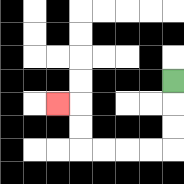{'start': '[7, 3]', 'end': '[2, 4]', 'path_directions': 'D,D,D,L,L,L,L,U,U,L', 'path_coordinates': '[[7, 3], [7, 4], [7, 5], [7, 6], [6, 6], [5, 6], [4, 6], [3, 6], [3, 5], [3, 4], [2, 4]]'}